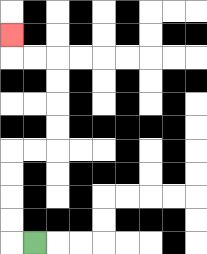{'start': '[1, 10]', 'end': '[0, 1]', 'path_directions': 'L,U,U,U,U,R,R,U,U,U,U,L,L,U', 'path_coordinates': '[[1, 10], [0, 10], [0, 9], [0, 8], [0, 7], [0, 6], [1, 6], [2, 6], [2, 5], [2, 4], [2, 3], [2, 2], [1, 2], [0, 2], [0, 1]]'}